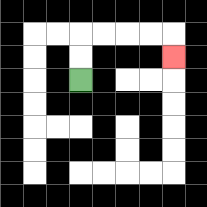{'start': '[3, 3]', 'end': '[7, 2]', 'path_directions': 'U,U,R,R,R,R,D', 'path_coordinates': '[[3, 3], [3, 2], [3, 1], [4, 1], [5, 1], [6, 1], [7, 1], [7, 2]]'}